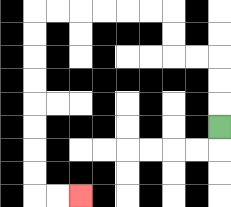{'start': '[9, 5]', 'end': '[3, 8]', 'path_directions': 'U,U,U,L,L,U,U,L,L,L,L,L,L,D,D,D,D,D,D,D,D,R,R', 'path_coordinates': '[[9, 5], [9, 4], [9, 3], [9, 2], [8, 2], [7, 2], [7, 1], [7, 0], [6, 0], [5, 0], [4, 0], [3, 0], [2, 0], [1, 0], [1, 1], [1, 2], [1, 3], [1, 4], [1, 5], [1, 6], [1, 7], [1, 8], [2, 8], [3, 8]]'}